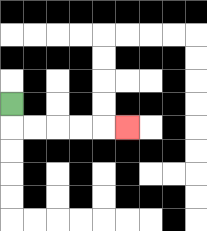{'start': '[0, 4]', 'end': '[5, 5]', 'path_directions': 'D,R,R,R,R,R', 'path_coordinates': '[[0, 4], [0, 5], [1, 5], [2, 5], [3, 5], [4, 5], [5, 5]]'}